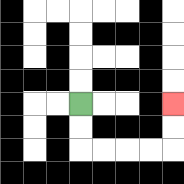{'start': '[3, 4]', 'end': '[7, 4]', 'path_directions': 'D,D,R,R,R,R,U,U', 'path_coordinates': '[[3, 4], [3, 5], [3, 6], [4, 6], [5, 6], [6, 6], [7, 6], [7, 5], [7, 4]]'}